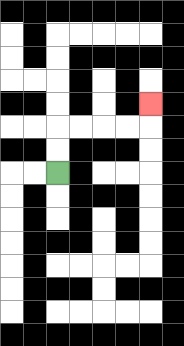{'start': '[2, 7]', 'end': '[6, 4]', 'path_directions': 'U,U,R,R,R,R,U', 'path_coordinates': '[[2, 7], [2, 6], [2, 5], [3, 5], [4, 5], [5, 5], [6, 5], [6, 4]]'}